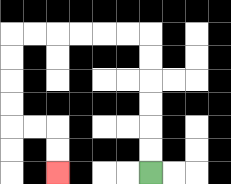{'start': '[6, 7]', 'end': '[2, 7]', 'path_directions': 'U,U,U,U,U,U,L,L,L,L,L,L,D,D,D,D,R,R,D,D', 'path_coordinates': '[[6, 7], [6, 6], [6, 5], [6, 4], [6, 3], [6, 2], [6, 1], [5, 1], [4, 1], [3, 1], [2, 1], [1, 1], [0, 1], [0, 2], [0, 3], [0, 4], [0, 5], [1, 5], [2, 5], [2, 6], [2, 7]]'}